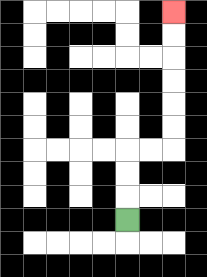{'start': '[5, 9]', 'end': '[7, 0]', 'path_directions': 'U,U,U,R,R,U,U,U,U,U,U', 'path_coordinates': '[[5, 9], [5, 8], [5, 7], [5, 6], [6, 6], [7, 6], [7, 5], [7, 4], [7, 3], [7, 2], [7, 1], [7, 0]]'}